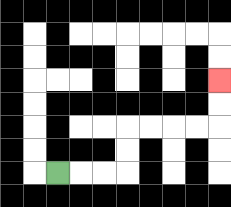{'start': '[2, 7]', 'end': '[9, 3]', 'path_directions': 'R,R,R,U,U,R,R,R,R,U,U', 'path_coordinates': '[[2, 7], [3, 7], [4, 7], [5, 7], [5, 6], [5, 5], [6, 5], [7, 5], [8, 5], [9, 5], [9, 4], [9, 3]]'}